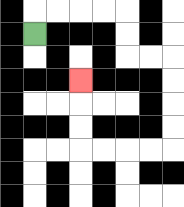{'start': '[1, 1]', 'end': '[3, 3]', 'path_directions': 'U,R,R,R,R,D,D,R,R,D,D,D,D,L,L,L,L,U,U,U', 'path_coordinates': '[[1, 1], [1, 0], [2, 0], [3, 0], [4, 0], [5, 0], [5, 1], [5, 2], [6, 2], [7, 2], [7, 3], [7, 4], [7, 5], [7, 6], [6, 6], [5, 6], [4, 6], [3, 6], [3, 5], [3, 4], [3, 3]]'}